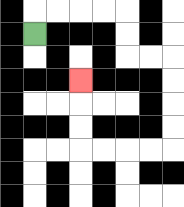{'start': '[1, 1]', 'end': '[3, 3]', 'path_directions': 'U,R,R,R,R,D,D,R,R,D,D,D,D,L,L,L,L,U,U,U', 'path_coordinates': '[[1, 1], [1, 0], [2, 0], [3, 0], [4, 0], [5, 0], [5, 1], [5, 2], [6, 2], [7, 2], [7, 3], [7, 4], [7, 5], [7, 6], [6, 6], [5, 6], [4, 6], [3, 6], [3, 5], [3, 4], [3, 3]]'}